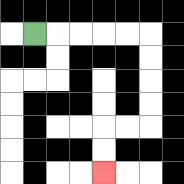{'start': '[1, 1]', 'end': '[4, 7]', 'path_directions': 'R,R,R,R,R,D,D,D,D,L,L,D,D', 'path_coordinates': '[[1, 1], [2, 1], [3, 1], [4, 1], [5, 1], [6, 1], [6, 2], [6, 3], [6, 4], [6, 5], [5, 5], [4, 5], [4, 6], [4, 7]]'}